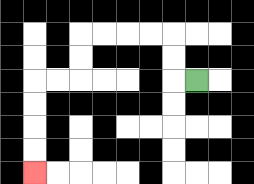{'start': '[8, 3]', 'end': '[1, 7]', 'path_directions': 'L,U,U,L,L,L,L,D,D,L,L,D,D,D,D', 'path_coordinates': '[[8, 3], [7, 3], [7, 2], [7, 1], [6, 1], [5, 1], [4, 1], [3, 1], [3, 2], [3, 3], [2, 3], [1, 3], [1, 4], [1, 5], [1, 6], [1, 7]]'}